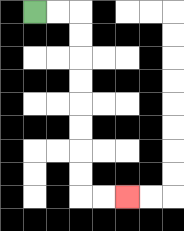{'start': '[1, 0]', 'end': '[5, 8]', 'path_directions': 'R,R,D,D,D,D,D,D,D,D,R,R', 'path_coordinates': '[[1, 0], [2, 0], [3, 0], [3, 1], [3, 2], [3, 3], [3, 4], [3, 5], [3, 6], [3, 7], [3, 8], [4, 8], [5, 8]]'}